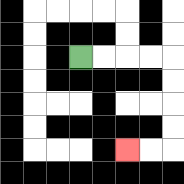{'start': '[3, 2]', 'end': '[5, 6]', 'path_directions': 'R,R,R,R,D,D,D,D,L,L', 'path_coordinates': '[[3, 2], [4, 2], [5, 2], [6, 2], [7, 2], [7, 3], [7, 4], [7, 5], [7, 6], [6, 6], [5, 6]]'}